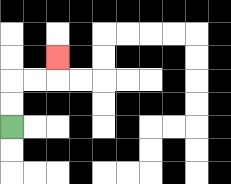{'start': '[0, 5]', 'end': '[2, 2]', 'path_directions': 'U,U,R,R,U', 'path_coordinates': '[[0, 5], [0, 4], [0, 3], [1, 3], [2, 3], [2, 2]]'}